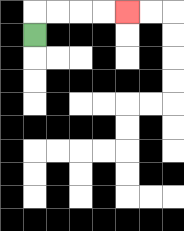{'start': '[1, 1]', 'end': '[5, 0]', 'path_directions': 'U,R,R,R,R', 'path_coordinates': '[[1, 1], [1, 0], [2, 0], [3, 0], [4, 0], [5, 0]]'}